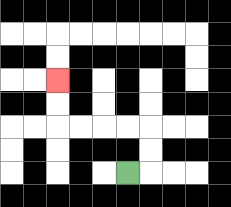{'start': '[5, 7]', 'end': '[2, 3]', 'path_directions': 'R,U,U,L,L,L,L,U,U', 'path_coordinates': '[[5, 7], [6, 7], [6, 6], [6, 5], [5, 5], [4, 5], [3, 5], [2, 5], [2, 4], [2, 3]]'}